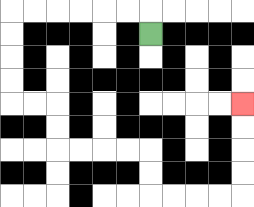{'start': '[6, 1]', 'end': '[10, 4]', 'path_directions': 'U,L,L,L,L,L,L,D,D,D,D,R,R,D,D,R,R,R,R,D,D,R,R,R,R,U,U,U,U', 'path_coordinates': '[[6, 1], [6, 0], [5, 0], [4, 0], [3, 0], [2, 0], [1, 0], [0, 0], [0, 1], [0, 2], [0, 3], [0, 4], [1, 4], [2, 4], [2, 5], [2, 6], [3, 6], [4, 6], [5, 6], [6, 6], [6, 7], [6, 8], [7, 8], [8, 8], [9, 8], [10, 8], [10, 7], [10, 6], [10, 5], [10, 4]]'}